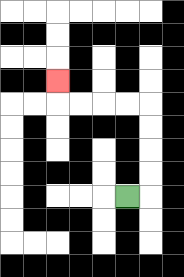{'start': '[5, 8]', 'end': '[2, 3]', 'path_directions': 'R,U,U,U,U,L,L,L,L,U', 'path_coordinates': '[[5, 8], [6, 8], [6, 7], [6, 6], [6, 5], [6, 4], [5, 4], [4, 4], [3, 4], [2, 4], [2, 3]]'}